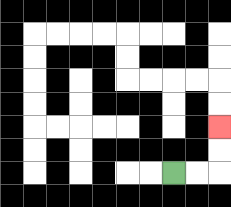{'start': '[7, 7]', 'end': '[9, 5]', 'path_directions': 'R,R,U,U', 'path_coordinates': '[[7, 7], [8, 7], [9, 7], [9, 6], [9, 5]]'}